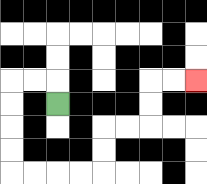{'start': '[2, 4]', 'end': '[8, 3]', 'path_directions': 'U,L,L,D,D,D,D,R,R,R,R,U,U,R,R,U,U,R,R', 'path_coordinates': '[[2, 4], [2, 3], [1, 3], [0, 3], [0, 4], [0, 5], [0, 6], [0, 7], [1, 7], [2, 7], [3, 7], [4, 7], [4, 6], [4, 5], [5, 5], [6, 5], [6, 4], [6, 3], [7, 3], [8, 3]]'}